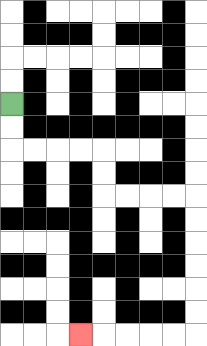{'start': '[0, 4]', 'end': '[3, 14]', 'path_directions': 'D,D,R,R,R,R,D,D,R,R,R,R,D,D,D,D,D,D,L,L,L,L,L', 'path_coordinates': '[[0, 4], [0, 5], [0, 6], [1, 6], [2, 6], [3, 6], [4, 6], [4, 7], [4, 8], [5, 8], [6, 8], [7, 8], [8, 8], [8, 9], [8, 10], [8, 11], [8, 12], [8, 13], [8, 14], [7, 14], [6, 14], [5, 14], [4, 14], [3, 14]]'}